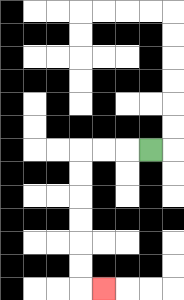{'start': '[6, 6]', 'end': '[4, 12]', 'path_directions': 'L,L,L,D,D,D,D,D,D,R', 'path_coordinates': '[[6, 6], [5, 6], [4, 6], [3, 6], [3, 7], [3, 8], [3, 9], [3, 10], [3, 11], [3, 12], [4, 12]]'}